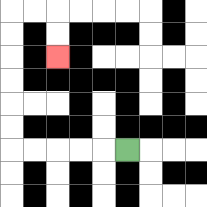{'start': '[5, 6]', 'end': '[2, 2]', 'path_directions': 'L,L,L,L,L,U,U,U,U,U,U,R,R,D,D', 'path_coordinates': '[[5, 6], [4, 6], [3, 6], [2, 6], [1, 6], [0, 6], [0, 5], [0, 4], [0, 3], [0, 2], [0, 1], [0, 0], [1, 0], [2, 0], [2, 1], [2, 2]]'}